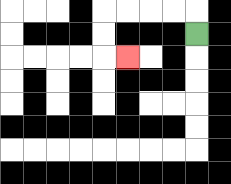{'start': '[8, 1]', 'end': '[5, 2]', 'path_directions': 'U,L,L,L,L,D,D,R', 'path_coordinates': '[[8, 1], [8, 0], [7, 0], [6, 0], [5, 0], [4, 0], [4, 1], [4, 2], [5, 2]]'}